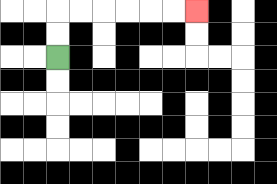{'start': '[2, 2]', 'end': '[8, 0]', 'path_directions': 'U,U,R,R,R,R,R,R', 'path_coordinates': '[[2, 2], [2, 1], [2, 0], [3, 0], [4, 0], [5, 0], [6, 0], [7, 0], [8, 0]]'}